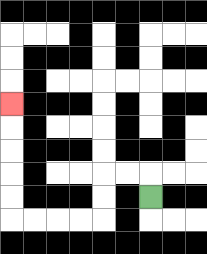{'start': '[6, 8]', 'end': '[0, 4]', 'path_directions': 'U,L,L,D,D,L,L,L,L,U,U,U,U,U', 'path_coordinates': '[[6, 8], [6, 7], [5, 7], [4, 7], [4, 8], [4, 9], [3, 9], [2, 9], [1, 9], [0, 9], [0, 8], [0, 7], [0, 6], [0, 5], [0, 4]]'}